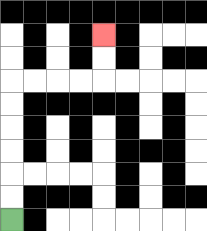{'start': '[0, 9]', 'end': '[4, 1]', 'path_directions': 'U,U,U,U,U,U,R,R,R,R,U,U', 'path_coordinates': '[[0, 9], [0, 8], [0, 7], [0, 6], [0, 5], [0, 4], [0, 3], [1, 3], [2, 3], [3, 3], [4, 3], [4, 2], [4, 1]]'}